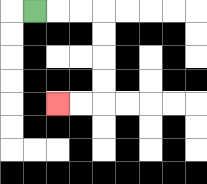{'start': '[1, 0]', 'end': '[2, 4]', 'path_directions': 'R,R,R,D,D,D,D,L,L', 'path_coordinates': '[[1, 0], [2, 0], [3, 0], [4, 0], [4, 1], [4, 2], [4, 3], [4, 4], [3, 4], [2, 4]]'}